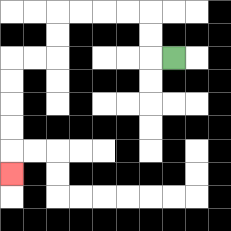{'start': '[7, 2]', 'end': '[0, 7]', 'path_directions': 'L,U,U,L,L,L,L,D,D,L,L,D,D,D,D,D', 'path_coordinates': '[[7, 2], [6, 2], [6, 1], [6, 0], [5, 0], [4, 0], [3, 0], [2, 0], [2, 1], [2, 2], [1, 2], [0, 2], [0, 3], [0, 4], [0, 5], [0, 6], [0, 7]]'}